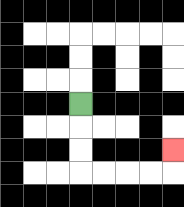{'start': '[3, 4]', 'end': '[7, 6]', 'path_directions': 'D,D,D,R,R,R,R,U', 'path_coordinates': '[[3, 4], [3, 5], [3, 6], [3, 7], [4, 7], [5, 7], [6, 7], [7, 7], [7, 6]]'}